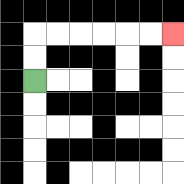{'start': '[1, 3]', 'end': '[7, 1]', 'path_directions': 'U,U,R,R,R,R,R,R', 'path_coordinates': '[[1, 3], [1, 2], [1, 1], [2, 1], [3, 1], [4, 1], [5, 1], [6, 1], [7, 1]]'}